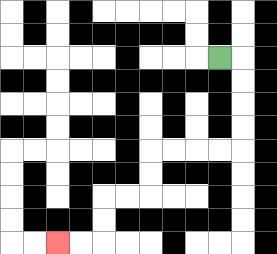{'start': '[9, 2]', 'end': '[2, 10]', 'path_directions': 'R,D,D,D,D,L,L,L,L,D,D,L,L,D,D,L,L', 'path_coordinates': '[[9, 2], [10, 2], [10, 3], [10, 4], [10, 5], [10, 6], [9, 6], [8, 6], [7, 6], [6, 6], [6, 7], [6, 8], [5, 8], [4, 8], [4, 9], [4, 10], [3, 10], [2, 10]]'}